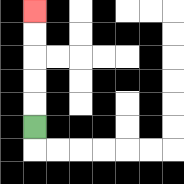{'start': '[1, 5]', 'end': '[1, 0]', 'path_directions': 'U,U,U,U,U', 'path_coordinates': '[[1, 5], [1, 4], [1, 3], [1, 2], [1, 1], [1, 0]]'}